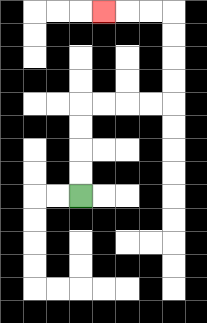{'start': '[3, 8]', 'end': '[4, 0]', 'path_directions': 'U,U,U,U,R,R,R,R,U,U,U,U,L,L,L', 'path_coordinates': '[[3, 8], [3, 7], [3, 6], [3, 5], [3, 4], [4, 4], [5, 4], [6, 4], [7, 4], [7, 3], [7, 2], [7, 1], [7, 0], [6, 0], [5, 0], [4, 0]]'}